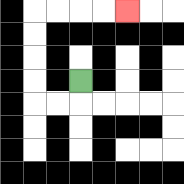{'start': '[3, 3]', 'end': '[5, 0]', 'path_directions': 'D,L,L,U,U,U,U,R,R,R,R', 'path_coordinates': '[[3, 3], [3, 4], [2, 4], [1, 4], [1, 3], [1, 2], [1, 1], [1, 0], [2, 0], [3, 0], [4, 0], [5, 0]]'}